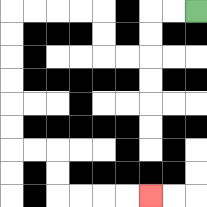{'start': '[8, 0]', 'end': '[6, 8]', 'path_directions': 'L,L,D,D,L,L,U,U,L,L,L,L,D,D,D,D,D,D,R,R,D,D,R,R,R,R', 'path_coordinates': '[[8, 0], [7, 0], [6, 0], [6, 1], [6, 2], [5, 2], [4, 2], [4, 1], [4, 0], [3, 0], [2, 0], [1, 0], [0, 0], [0, 1], [0, 2], [0, 3], [0, 4], [0, 5], [0, 6], [1, 6], [2, 6], [2, 7], [2, 8], [3, 8], [4, 8], [5, 8], [6, 8]]'}